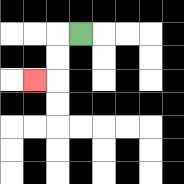{'start': '[3, 1]', 'end': '[1, 3]', 'path_directions': 'L,D,D,L', 'path_coordinates': '[[3, 1], [2, 1], [2, 2], [2, 3], [1, 3]]'}